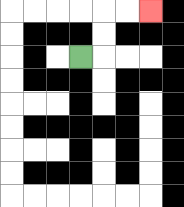{'start': '[3, 2]', 'end': '[6, 0]', 'path_directions': 'R,U,U,R,R', 'path_coordinates': '[[3, 2], [4, 2], [4, 1], [4, 0], [5, 0], [6, 0]]'}